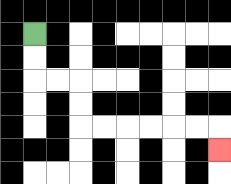{'start': '[1, 1]', 'end': '[9, 6]', 'path_directions': 'D,D,R,R,D,D,R,R,R,R,R,R,D', 'path_coordinates': '[[1, 1], [1, 2], [1, 3], [2, 3], [3, 3], [3, 4], [3, 5], [4, 5], [5, 5], [6, 5], [7, 5], [8, 5], [9, 5], [9, 6]]'}